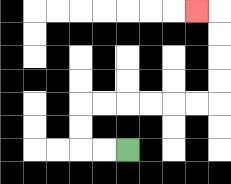{'start': '[5, 6]', 'end': '[8, 0]', 'path_directions': 'L,L,U,U,R,R,R,R,R,R,U,U,U,U,L', 'path_coordinates': '[[5, 6], [4, 6], [3, 6], [3, 5], [3, 4], [4, 4], [5, 4], [6, 4], [7, 4], [8, 4], [9, 4], [9, 3], [9, 2], [9, 1], [9, 0], [8, 0]]'}